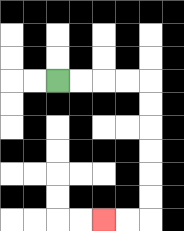{'start': '[2, 3]', 'end': '[4, 9]', 'path_directions': 'R,R,R,R,D,D,D,D,D,D,L,L', 'path_coordinates': '[[2, 3], [3, 3], [4, 3], [5, 3], [6, 3], [6, 4], [6, 5], [6, 6], [6, 7], [6, 8], [6, 9], [5, 9], [4, 9]]'}